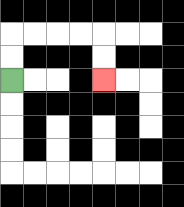{'start': '[0, 3]', 'end': '[4, 3]', 'path_directions': 'U,U,R,R,R,R,D,D', 'path_coordinates': '[[0, 3], [0, 2], [0, 1], [1, 1], [2, 1], [3, 1], [4, 1], [4, 2], [4, 3]]'}